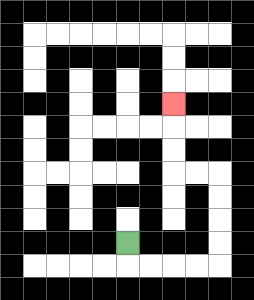{'start': '[5, 10]', 'end': '[7, 4]', 'path_directions': 'D,R,R,R,R,U,U,U,U,L,L,U,U,U', 'path_coordinates': '[[5, 10], [5, 11], [6, 11], [7, 11], [8, 11], [9, 11], [9, 10], [9, 9], [9, 8], [9, 7], [8, 7], [7, 7], [7, 6], [7, 5], [7, 4]]'}